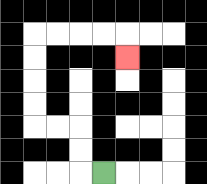{'start': '[4, 7]', 'end': '[5, 2]', 'path_directions': 'L,U,U,L,L,U,U,U,U,R,R,R,R,D', 'path_coordinates': '[[4, 7], [3, 7], [3, 6], [3, 5], [2, 5], [1, 5], [1, 4], [1, 3], [1, 2], [1, 1], [2, 1], [3, 1], [4, 1], [5, 1], [5, 2]]'}